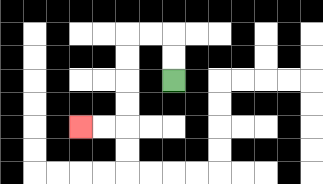{'start': '[7, 3]', 'end': '[3, 5]', 'path_directions': 'U,U,L,L,D,D,D,D,L,L', 'path_coordinates': '[[7, 3], [7, 2], [7, 1], [6, 1], [5, 1], [5, 2], [5, 3], [5, 4], [5, 5], [4, 5], [3, 5]]'}